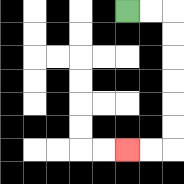{'start': '[5, 0]', 'end': '[5, 6]', 'path_directions': 'R,R,D,D,D,D,D,D,L,L', 'path_coordinates': '[[5, 0], [6, 0], [7, 0], [7, 1], [7, 2], [7, 3], [7, 4], [7, 5], [7, 6], [6, 6], [5, 6]]'}